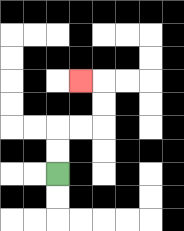{'start': '[2, 7]', 'end': '[3, 3]', 'path_directions': 'U,U,R,R,U,U,L', 'path_coordinates': '[[2, 7], [2, 6], [2, 5], [3, 5], [4, 5], [4, 4], [4, 3], [3, 3]]'}